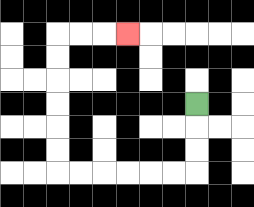{'start': '[8, 4]', 'end': '[5, 1]', 'path_directions': 'D,D,D,L,L,L,L,L,L,U,U,U,U,U,U,R,R,R', 'path_coordinates': '[[8, 4], [8, 5], [8, 6], [8, 7], [7, 7], [6, 7], [5, 7], [4, 7], [3, 7], [2, 7], [2, 6], [2, 5], [2, 4], [2, 3], [2, 2], [2, 1], [3, 1], [4, 1], [5, 1]]'}